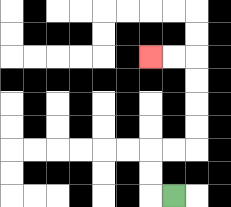{'start': '[7, 8]', 'end': '[6, 2]', 'path_directions': 'L,U,U,R,R,U,U,U,U,L,L', 'path_coordinates': '[[7, 8], [6, 8], [6, 7], [6, 6], [7, 6], [8, 6], [8, 5], [8, 4], [8, 3], [8, 2], [7, 2], [6, 2]]'}